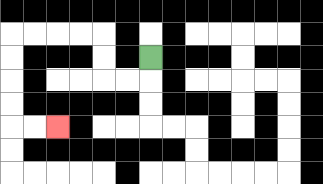{'start': '[6, 2]', 'end': '[2, 5]', 'path_directions': 'D,L,L,U,U,L,L,L,L,D,D,D,D,R,R', 'path_coordinates': '[[6, 2], [6, 3], [5, 3], [4, 3], [4, 2], [4, 1], [3, 1], [2, 1], [1, 1], [0, 1], [0, 2], [0, 3], [0, 4], [0, 5], [1, 5], [2, 5]]'}